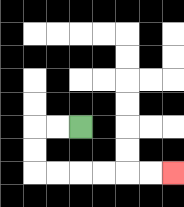{'start': '[3, 5]', 'end': '[7, 7]', 'path_directions': 'L,L,D,D,R,R,R,R,R,R', 'path_coordinates': '[[3, 5], [2, 5], [1, 5], [1, 6], [1, 7], [2, 7], [3, 7], [4, 7], [5, 7], [6, 7], [7, 7]]'}